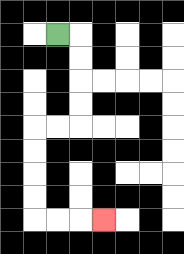{'start': '[2, 1]', 'end': '[4, 9]', 'path_directions': 'R,D,D,D,D,L,L,D,D,D,D,R,R,R', 'path_coordinates': '[[2, 1], [3, 1], [3, 2], [3, 3], [3, 4], [3, 5], [2, 5], [1, 5], [1, 6], [1, 7], [1, 8], [1, 9], [2, 9], [3, 9], [4, 9]]'}